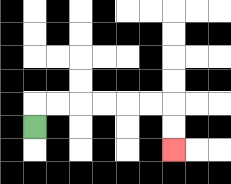{'start': '[1, 5]', 'end': '[7, 6]', 'path_directions': 'U,R,R,R,R,R,R,D,D', 'path_coordinates': '[[1, 5], [1, 4], [2, 4], [3, 4], [4, 4], [5, 4], [6, 4], [7, 4], [7, 5], [7, 6]]'}